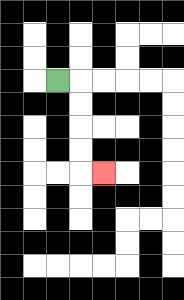{'start': '[2, 3]', 'end': '[4, 7]', 'path_directions': 'R,D,D,D,D,R', 'path_coordinates': '[[2, 3], [3, 3], [3, 4], [3, 5], [3, 6], [3, 7], [4, 7]]'}